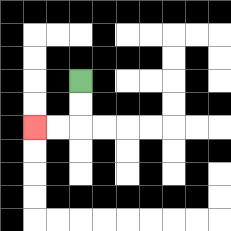{'start': '[3, 3]', 'end': '[1, 5]', 'path_directions': 'D,D,L,L', 'path_coordinates': '[[3, 3], [3, 4], [3, 5], [2, 5], [1, 5]]'}